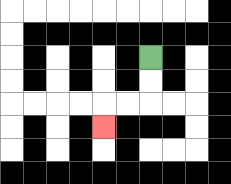{'start': '[6, 2]', 'end': '[4, 5]', 'path_directions': 'D,D,L,L,D', 'path_coordinates': '[[6, 2], [6, 3], [6, 4], [5, 4], [4, 4], [4, 5]]'}